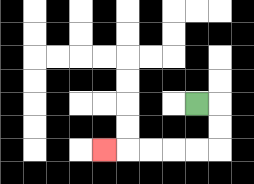{'start': '[8, 4]', 'end': '[4, 6]', 'path_directions': 'R,D,D,L,L,L,L,L', 'path_coordinates': '[[8, 4], [9, 4], [9, 5], [9, 6], [8, 6], [7, 6], [6, 6], [5, 6], [4, 6]]'}